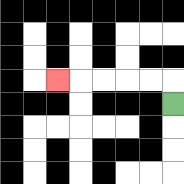{'start': '[7, 4]', 'end': '[2, 3]', 'path_directions': 'U,L,L,L,L,L', 'path_coordinates': '[[7, 4], [7, 3], [6, 3], [5, 3], [4, 3], [3, 3], [2, 3]]'}